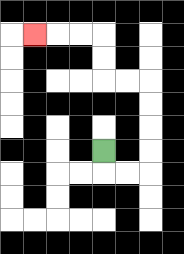{'start': '[4, 6]', 'end': '[1, 1]', 'path_directions': 'D,R,R,U,U,U,U,L,L,U,U,L,L,L', 'path_coordinates': '[[4, 6], [4, 7], [5, 7], [6, 7], [6, 6], [6, 5], [6, 4], [6, 3], [5, 3], [4, 3], [4, 2], [4, 1], [3, 1], [2, 1], [1, 1]]'}